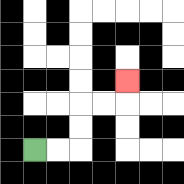{'start': '[1, 6]', 'end': '[5, 3]', 'path_directions': 'R,R,U,U,R,R,U', 'path_coordinates': '[[1, 6], [2, 6], [3, 6], [3, 5], [3, 4], [4, 4], [5, 4], [5, 3]]'}